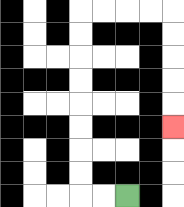{'start': '[5, 8]', 'end': '[7, 5]', 'path_directions': 'L,L,U,U,U,U,U,U,U,U,R,R,R,R,D,D,D,D,D', 'path_coordinates': '[[5, 8], [4, 8], [3, 8], [3, 7], [3, 6], [3, 5], [3, 4], [3, 3], [3, 2], [3, 1], [3, 0], [4, 0], [5, 0], [6, 0], [7, 0], [7, 1], [7, 2], [7, 3], [7, 4], [7, 5]]'}